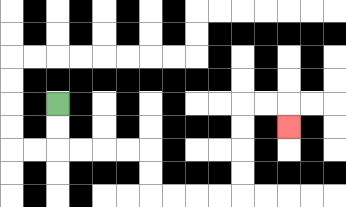{'start': '[2, 4]', 'end': '[12, 5]', 'path_directions': 'D,D,R,R,R,R,D,D,R,R,R,R,U,U,U,U,R,R,D', 'path_coordinates': '[[2, 4], [2, 5], [2, 6], [3, 6], [4, 6], [5, 6], [6, 6], [6, 7], [6, 8], [7, 8], [8, 8], [9, 8], [10, 8], [10, 7], [10, 6], [10, 5], [10, 4], [11, 4], [12, 4], [12, 5]]'}